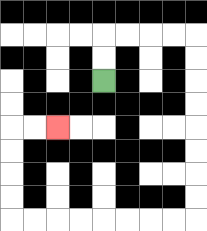{'start': '[4, 3]', 'end': '[2, 5]', 'path_directions': 'U,U,R,R,R,R,D,D,D,D,D,D,D,D,L,L,L,L,L,L,L,L,U,U,U,U,R,R', 'path_coordinates': '[[4, 3], [4, 2], [4, 1], [5, 1], [6, 1], [7, 1], [8, 1], [8, 2], [8, 3], [8, 4], [8, 5], [8, 6], [8, 7], [8, 8], [8, 9], [7, 9], [6, 9], [5, 9], [4, 9], [3, 9], [2, 9], [1, 9], [0, 9], [0, 8], [0, 7], [0, 6], [0, 5], [1, 5], [2, 5]]'}